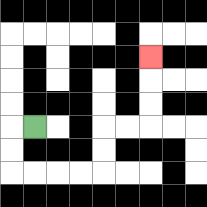{'start': '[1, 5]', 'end': '[6, 2]', 'path_directions': 'L,D,D,R,R,R,R,U,U,R,R,U,U,U', 'path_coordinates': '[[1, 5], [0, 5], [0, 6], [0, 7], [1, 7], [2, 7], [3, 7], [4, 7], [4, 6], [4, 5], [5, 5], [6, 5], [6, 4], [6, 3], [6, 2]]'}